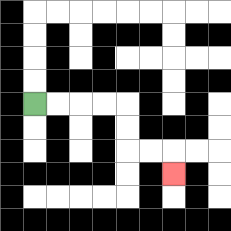{'start': '[1, 4]', 'end': '[7, 7]', 'path_directions': 'R,R,R,R,D,D,R,R,D', 'path_coordinates': '[[1, 4], [2, 4], [3, 4], [4, 4], [5, 4], [5, 5], [5, 6], [6, 6], [7, 6], [7, 7]]'}